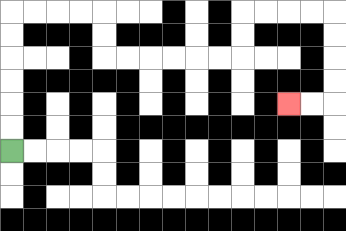{'start': '[0, 6]', 'end': '[12, 4]', 'path_directions': 'U,U,U,U,U,U,R,R,R,R,D,D,R,R,R,R,R,R,U,U,R,R,R,R,D,D,D,D,L,L', 'path_coordinates': '[[0, 6], [0, 5], [0, 4], [0, 3], [0, 2], [0, 1], [0, 0], [1, 0], [2, 0], [3, 0], [4, 0], [4, 1], [4, 2], [5, 2], [6, 2], [7, 2], [8, 2], [9, 2], [10, 2], [10, 1], [10, 0], [11, 0], [12, 0], [13, 0], [14, 0], [14, 1], [14, 2], [14, 3], [14, 4], [13, 4], [12, 4]]'}